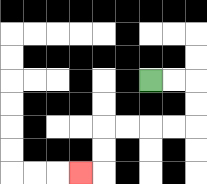{'start': '[6, 3]', 'end': '[3, 7]', 'path_directions': 'R,R,D,D,L,L,L,L,D,D,L', 'path_coordinates': '[[6, 3], [7, 3], [8, 3], [8, 4], [8, 5], [7, 5], [6, 5], [5, 5], [4, 5], [4, 6], [4, 7], [3, 7]]'}